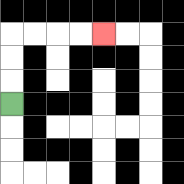{'start': '[0, 4]', 'end': '[4, 1]', 'path_directions': 'U,U,U,R,R,R,R', 'path_coordinates': '[[0, 4], [0, 3], [0, 2], [0, 1], [1, 1], [2, 1], [3, 1], [4, 1]]'}